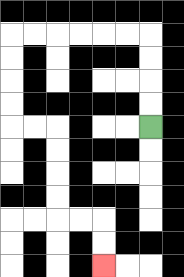{'start': '[6, 5]', 'end': '[4, 11]', 'path_directions': 'U,U,U,U,L,L,L,L,L,L,D,D,D,D,R,R,D,D,D,D,R,R,D,D', 'path_coordinates': '[[6, 5], [6, 4], [6, 3], [6, 2], [6, 1], [5, 1], [4, 1], [3, 1], [2, 1], [1, 1], [0, 1], [0, 2], [0, 3], [0, 4], [0, 5], [1, 5], [2, 5], [2, 6], [2, 7], [2, 8], [2, 9], [3, 9], [4, 9], [4, 10], [4, 11]]'}